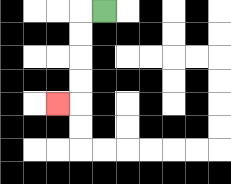{'start': '[4, 0]', 'end': '[2, 4]', 'path_directions': 'L,D,D,D,D,L', 'path_coordinates': '[[4, 0], [3, 0], [3, 1], [3, 2], [3, 3], [3, 4], [2, 4]]'}